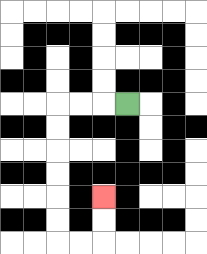{'start': '[5, 4]', 'end': '[4, 8]', 'path_directions': 'L,L,L,D,D,D,D,D,D,R,R,U,U', 'path_coordinates': '[[5, 4], [4, 4], [3, 4], [2, 4], [2, 5], [2, 6], [2, 7], [2, 8], [2, 9], [2, 10], [3, 10], [4, 10], [4, 9], [4, 8]]'}